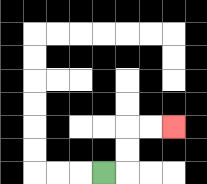{'start': '[4, 7]', 'end': '[7, 5]', 'path_directions': 'R,U,U,R,R', 'path_coordinates': '[[4, 7], [5, 7], [5, 6], [5, 5], [6, 5], [7, 5]]'}